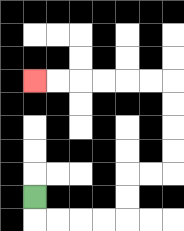{'start': '[1, 8]', 'end': '[1, 3]', 'path_directions': 'D,R,R,R,R,U,U,R,R,U,U,U,U,L,L,L,L,L,L', 'path_coordinates': '[[1, 8], [1, 9], [2, 9], [3, 9], [4, 9], [5, 9], [5, 8], [5, 7], [6, 7], [7, 7], [7, 6], [7, 5], [7, 4], [7, 3], [6, 3], [5, 3], [4, 3], [3, 3], [2, 3], [1, 3]]'}